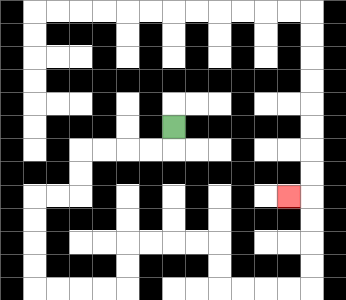{'start': '[7, 5]', 'end': '[12, 8]', 'path_directions': 'D,L,L,L,L,D,D,L,L,D,D,D,D,R,R,R,R,U,U,R,R,R,R,D,D,R,R,R,R,U,U,U,U,L', 'path_coordinates': '[[7, 5], [7, 6], [6, 6], [5, 6], [4, 6], [3, 6], [3, 7], [3, 8], [2, 8], [1, 8], [1, 9], [1, 10], [1, 11], [1, 12], [2, 12], [3, 12], [4, 12], [5, 12], [5, 11], [5, 10], [6, 10], [7, 10], [8, 10], [9, 10], [9, 11], [9, 12], [10, 12], [11, 12], [12, 12], [13, 12], [13, 11], [13, 10], [13, 9], [13, 8], [12, 8]]'}